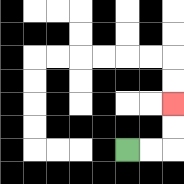{'start': '[5, 6]', 'end': '[7, 4]', 'path_directions': 'R,R,U,U', 'path_coordinates': '[[5, 6], [6, 6], [7, 6], [7, 5], [7, 4]]'}